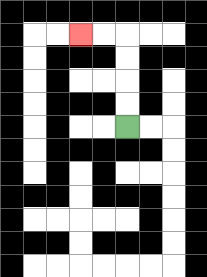{'start': '[5, 5]', 'end': '[3, 1]', 'path_directions': 'U,U,U,U,L,L', 'path_coordinates': '[[5, 5], [5, 4], [5, 3], [5, 2], [5, 1], [4, 1], [3, 1]]'}